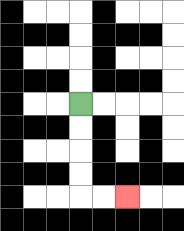{'start': '[3, 4]', 'end': '[5, 8]', 'path_directions': 'D,D,D,D,R,R', 'path_coordinates': '[[3, 4], [3, 5], [3, 6], [3, 7], [3, 8], [4, 8], [5, 8]]'}